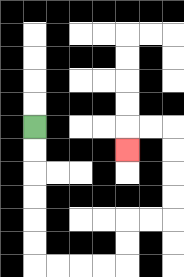{'start': '[1, 5]', 'end': '[5, 6]', 'path_directions': 'D,D,D,D,D,D,R,R,R,R,U,U,R,R,U,U,U,U,L,L,D', 'path_coordinates': '[[1, 5], [1, 6], [1, 7], [1, 8], [1, 9], [1, 10], [1, 11], [2, 11], [3, 11], [4, 11], [5, 11], [5, 10], [5, 9], [6, 9], [7, 9], [7, 8], [7, 7], [7, 6], [7, 5], [6, 5], [5, 5], [5, 6]]'}